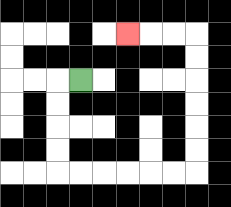{'start': '[3, 3]', 'end': '[5, 1]', 'path_directions': 'L,D,D,D,D,R,R,R,R,R,R,U,U,U,U,U,U,L,L,L', 'path_coordinates': '[[3, 3], [2, 3], [2, 4], [2, 5], [2, 6], [2, 7], [3, 7], [4, 7], [5, 7], [6, 7], [7, 7], [8, 7], [8, 6], [8, 5], [8, 4], [8, 3], [8, 2], [8, 1], [7, 1], [6, 1], [5, 1]]'}